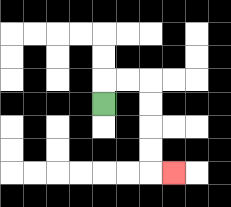{'start': '[4, 4]', 'end': '[7, 7]', 'path_directions': 'U,R,R,D,D,D,D,R', 'path_coordinates': '[[4, 4], [4, 3], [5, 3], [6, 3], [6, 4], [6, 5], [6, 6], [6, 7], [7, 7]]'}